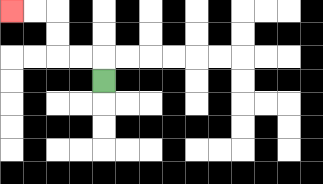{'start': '[4, 3]', 'end': '[0, 0]', 'path_directions': 'U,L,L,U,U,L,L', 'path_coordinates': '[[4, 3], [4, 2], [3, 2], [2, 2], [2, 1], [2, 0], [1, 0], [0, 0]]'}